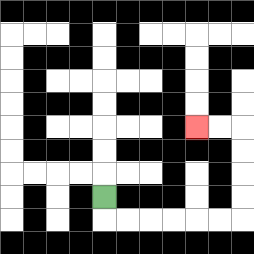{'start': '[4, 8]', 'end': '[8, 5]', 'path_directions': 'D,R,R,R,R,R,R,U,U,U,U,L,L', 'path_coordinates': '[[4, 8], [4, 9], [5, 9], [6, 9], [7, 9], [8, 9], [9, 9], [10, 9], [10, 8], [10, 7], [10, 6], [10, 5], [9, 5], [8, 5]]'}